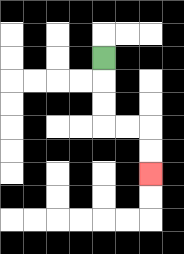{'start': '[4, 2]', 'end': '[6, 7]', 'path_directions': 'D,D,D,R,R,D,D', 'path_coordinates': '[[4, 2], [4, 3], [4, 4], [4, 5], [5, 5], [6, 5], [6, 6], [6, 7]]'}